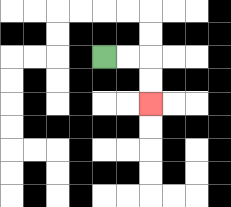{'start': '[4, 2]', 'end': '[6, 4]', 'path_directions': 'R,R,D,D', 'path_coordinates': '[[4, 2], [5, 2], [6, 2], [6, 3], [6, 4]]'}